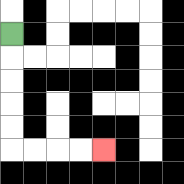{'start': '[0, 1]', 'end': '[4, 6]', 'path_directions': 'D,D,D,D,D,R,R,R,R', 'path_coordinates': '[[0, 1], [0, 2], [0, 3], [0, 4], [0, 5], [0, 6], [1, 6], [2, 6], [3, 6], [4, 6]]'}